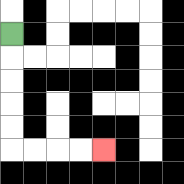{'start': '[0, 1]', 'end': '[4, 6]', 'path_directions': 'D,D,D,D,D,R,R,R,R', 'path_coordinates': '[[0, 1], [0, 2], [0, 3], [0, 4], [0, 5], [0, 6], [1, 6], [2, 6], [3, 6], [4, 6]]'}